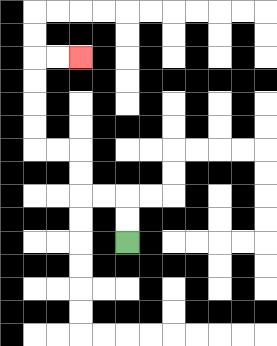{'start': '[5, 10]', 'end': '[3, 2]', 'path_directions': 'U,U,L,L,U,U,L,L,U,U,U,U,R,R', 'path_coordinates': '[[5, 10], [5, 9], [5, 8], [4, 8], [3, 8], [3, 7], [3, 6], [2, 6], [1, 6], [1, 5], [1, 4], [1, 3], [1, 2], [2, 2], [3, 2]]'}